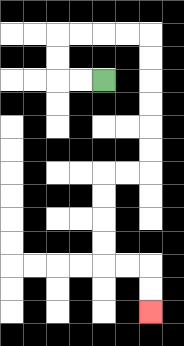{'start': '[4, 3]', 'end': '[6, 13]', 'path_directions': 'L,L,U,U,R,R,R,R,D,D,D,D,D,D,L,L,D,D,D,D,R,R,D,D', 'path_coordinates': '[[4, 3], [3, 3], [2, 3], [2, 2], [2, 1], [3, 1], [4, 1], [5, 1], [6, 1], [6, 2], [6, 3], [6, 4], [6, 5], [6, 6], [6, 7], [5, 7], [4, 7], [4, 8], [4, 9], [4, 10], [4, 11], [5, 11], [6, 11], [6, 12], [6, 13]]'}